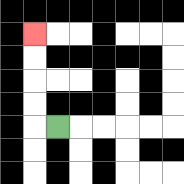{'start': '[2, 5]', 'end': '[1, 1]', 'path_directions': 'L,U,U,U,U', 'path_coordinates': '[[2, 5], [1, 5], [1, 4], [1, 3], [1, 2], [1, 1]]'}